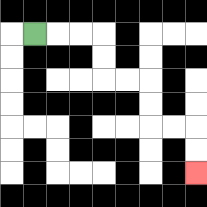{'start': '[1, 1]', 'end': '[8, 7]', 'path_directions': 'R,R,R,D,D,R,R,D,D,R,R,D,D', 'path_coordinates': '[[1, 1], [2, 1], [3, 1], [4, 1], [4, 2], [4, 3], [5, 3], [6, 3], [6, 4], [6, 5], [7, 5], [8, 5], [8, 6], [8, 7]]'}